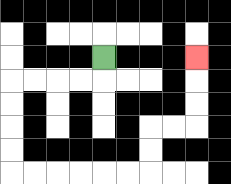{'start': '[4, 2]', 'end': '[8, 2]', 'path_directions': 'D,L,L,L,L,D,D,D,D,R,R,R,R,R,R,U,U,R,R,U,U,U', 'path_coordinates': '[[4, 2], [4, 3], [3, 3], [2, 3], [1, 3], [0, 3], [0, 4], [0, 5], [0, 6], [0, 7], [1, 7], [2, 7], [3, 7], [4, 7], [5, 7], [6, 7], [6, 6], [6, 5], [7, 5], [8, 5], [8, 4], [8, 3], [8, 2]]'}